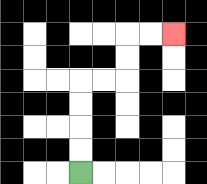{'start': '[3, 7]', 'end': '[7, 1]', 'path_directions': 'U,U,U,U,R,R,U,U,R,R', 'path_coordinates': '[[3, 7], [3, 6], [3, 5], [3, 4], [3, 3], [4, 3], [5, 3], [5, 2], [5, 1], [6, 1], [7, 1]]'}